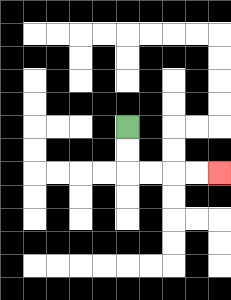{'start': '[5, 5]', 'end': '[9, 7]', 'path_directions': 'D,D,R,R,R,R', 'path_coordinates': '[[5, 5], [5, 6], [5, 7], [6, 7], [7, 7], [8, 7], [9, 7]]'}